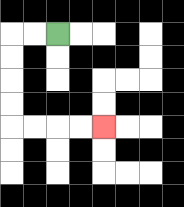{'start': '[2, 1]', 'end': '[4, 5]', 'path_directions': 'L,L,D,D,D,D,R,R,R,R', 'path_coordinates': '[[2, 1], [1, 1], [0, 1], [0, 2], [0, 3], [0, 4], [0, 5], [1, 5], [2, 5], [3, 5], [4, 5]]'}